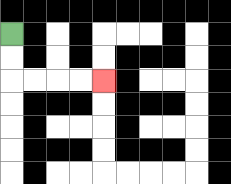{'start': '[0, 1]', 'end': '[4, 3]', 'path_directions': 'D,D,R,R,R,R', 'path_coordinates': '[[0, 1], [0, 2], [0, 3], [1, 3], [2, 3], [3, 3], [4, 3]]'}